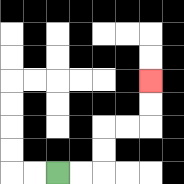{'start': '[2, 7]', 'end': '[6, 3]', 'path_directions': 'R,R,U,U,R,R,U,U', 'path_coordinates': '[[2, 7], [3, 7], [4, 7], [4, 6], [4, 5], [5, 5], [6, 5], [6, 4], [6, 3]]'}